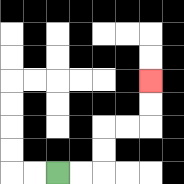{'start': '[2, 7]', 'end': '[6, 3]', 'path_directions': 'R,R,U,U,R,R,U,U', 'path_coordinates': '[[2, 7], [3, 7], [4, 7], [4, 6], [4, 5], [5, 5], [6, 5], [6, 4], [6, 3]]'}